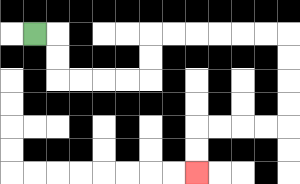{'start': '[1, 1]', 'end': '[8, 7]', 'path_directions': 'R,D,D,R,R,R,R,U,U,R,R,R,R,R,R,D,D,D,D,L,L,L,L,D,D', 'path_coordinates': '[[1, 1], [2, 1], [2, 2], [2, 3], [3, 3], [4, 3], [5, 3], [6, 3], [6, 2], [6, 1], [7, 1], [8, 1], [9, 1], [10, 1], [11, 1], [12, 1], [12, 2], [12, 3], [12, 4], [12, 5], [11, 5], [10, 5], [9, 5], [8, 5], [8, 6], [8, 7]]'}